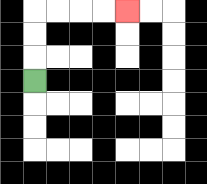{'start': '[1, 3]', 'end': '[5, 0]', 'path_directions': 'U,U,U,R,R,R,R', 'path_coordinates': '[[1, 3], [1, 2], [1, 1], [1, 0], [2, 0], [3, 0], [4, 0], [5, 0]]'}